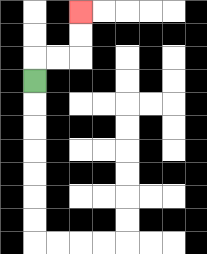{'start': '[1, 3]', 'end': '[3, 0]', 'path_directions': 'U,R,R,U,U', 'path_coordinates': '[[1, 3], [1, 2], [2, 2], [3, 2], [3, 1], [3, 0]]'}